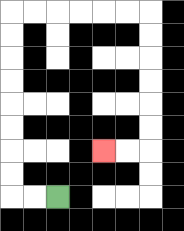{'start': '[2, 8]', 'end': '[4, 6]', 'path_directions': 'L,L,U,U,U,U,U,U,U,U,R,R,R,R,R,R,D,D,D,D,D,D,L,L', 'path_coordinates': '[[2, 8], [1, 8], [0, 8], [0, 7], [0, 6], [0, 5], [0, 4], [0, 3], [0, 2], [0, 1], [0, 0], [1, 0], [2, 0], [3, 0], [4, 0], [5, 0], [6, 0], [6, 1], [6, 2], [6, 3], [6, 4], [6, 5], [6, 6], [5, 6], [4, 6]]'}